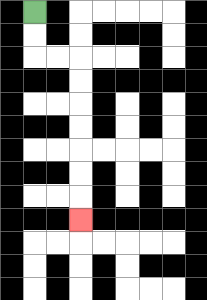{'start': '[1, 0]', 'end': '[3, 9]', 'path_directions': 'D,D,R,R,D,D,D,D,D,D,D', 'path_coordinates': '[[1, 0], [1, 1], [1, 2], [2, 2], [3, 2], [3, 3], [3, 4], [3, 5], [3, 6], [3, 7], [3, 8], [3, 9]]'}